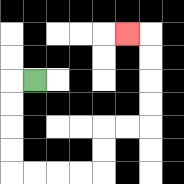{'start': '[1, 3]', 'end': '[5, 1]', 'path_directions': 'L,D,D,D,D,R,R,R,R,U,U,R,R,U,U,U,U,L', 'path_coordinates': '[[1, 3], [0, 3], [0, 4], [0, 5], [0, 6], [0, 7], [1, 7], [2, 7], [3, 7], [4, 7], [4, 6], [4, 5], [5, 5], [6, 5], [6, 4], [6, 3], [6, 2], [6, 1], [5, 1]]'}